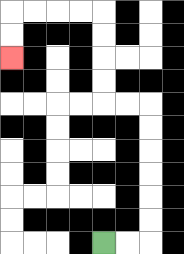{'start': '[4, 10]', 'end': '[0, 2]', 'path_directions': 'R,R,U,U,U,U,U,U,L,L,U,U,U,U,L,L,L,L,D,D', 'path_coordinates': '[[4, 10], [5, 10], [6, 10], [6, 9], [6, 8], [6, 7], [6, 6], [6, 5], [6, 4], [5, 4], [4, 4], [4, 3], [4, 2], [4, 1], [4, 0], [3, 0], [2, 0], [1, 0], [0, 0], [0, 1], [0, 2]]'}